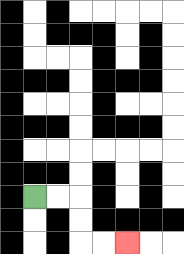{'start': '[1, 8]', 'end': '[5, 10]', 'path_directions': 'R,R,D,D,R,R', 'path_coordinates': '[[1, 8], [2, 8], [3, 8], [3, 9], [3, 10], [4, 10], [5, 10]]'}